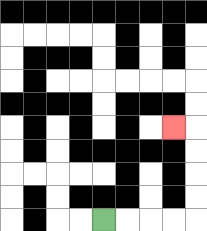{'start': '[4, 9]', 'end': '[7, 5]', 'path_directions': 'R,R,R,R,U,U,U,U,L', 'path_coordinates': '[[4, 9], [5, 9], [6, 9], [7, 9], [8, 9], [8, 8], [8, 7], [8, 6], [8, 5], [7, 5]]'}